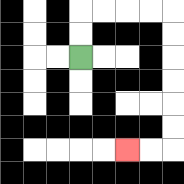{'start': '[3, 2]', 'end': '[5, 6]', 'path_directions': 'U,U,R,R,R,R,D,D,D,D,D,D,L,L', 'path_coordinates': '[[3, 2], [3, 1], [3, 0], [4, 0], [5, 0], [6, 0], [7, 0], [7, 1], [7, 2], [7, 3], [7, 4], [7, 5], [7, 6], [6, 6], [5, 6]]'}